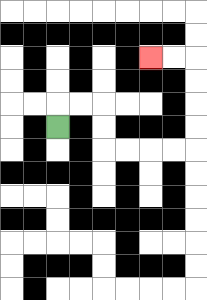{'start': '[2, 5]', 'end': '[6, 2]', 'path_directions': 'U,R,R,D,D,R,R,R,R,U,U,U,U,L,L', 'path_coordinates': '[[2, 5], [2, 4], [3, 4], [4, 4], [4, 5], [4, 6], [5, 6], [6, 6], [7, 6], [8, 6], [8, 5], [8, 4], [8, 3], [8, 2], [7, 2], [6, 2]]'}